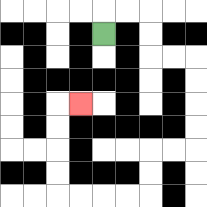{'start': '[4, 1]', 'end': '[3, 4]', 'path_directions': 'U,R,R,D,D,R,R,D,D,D,D,L,L,D,D,L,L,L,L,U,U,U,U,R', 'path_coordinates': '[[4, 1], [4, 0], [5, 0], [6, 0], [6, 1], [6, 2], [7, 2], [8, 2], [8, 3], [8, 4], [8, 5], [8, 6], [7, 6], [6, 6], [6, 7], [6, 8], [5, 8], [4, 8], [3, 8], [2, 8], [2, 7], [2, 6], [2, 5], [2, 4], [3, 4]]'}